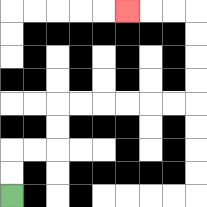{'start': '[0, 8]', 'end': '[5, 0]', 'path_directions': 'U,U,R,R,U,U,R,R,R,R,R,R,U,U,U,U,L,L,L', 'path_coordinates': '[[0, 8], [0, 7], [0, 6], [1, 6], [2, 6], [2, 5], [2, 4], [3, 4], [4, 4], [5, 4], [6, 4], [7, 4], [8, 4], [8, 3], [8, 2], [8, 1], [8, 0], [7, 0], [6, 0], [5, 0]]'}